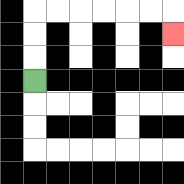{'start': '[1, 3]', 'end': '[7, 1]', 'path_directions': 'U,U,U,R,R,R,R,R,R,D', 'path_coordinates': '[[1, 3], [1, 2], [1, 1], [1, 0], [2, 0], [3, 0], [4, 0], [5, 0], [6, 0], [7, 0], [7, 1]]'}